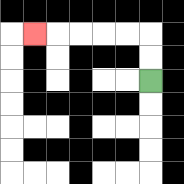{'start': '[6, 3]', 'end': '[1, 1]', 'path_directions': 'U,U,L,L,L,L,L', 'path_coordinates': '[[6, 3], [6, 2], [6, 1], [5, 1], [4, 1], [3, 1], [2, 1], [1, 1]]'}